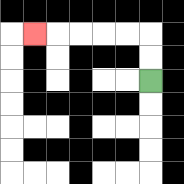{'start': '[6, 3]', 'end': '[1, 1]', 'path_directions': 'U,U,L,L,L,L,L', 'path_coordinates': '[[6, 3], [6, 2], [6, 1], [5, 1], [4, 1], [3, 1], [2, 1], [1, 1]]'}